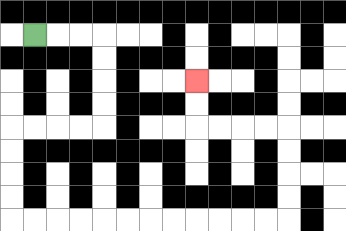{'start': '[1, 1]', 'end': '[8, 3]', 'path_directions': 'R,R,R,D,D,D,D,L,L,L,L,D,D,D,D,R,R,R,R,R,R,R,R,R,R,R,R,U,U,U,U,L,L,L,L,U,U', 'path_coordinates': '[[1, 1], [2, 1], [3, 1], [4, 1], [4, 2], [4, 3], [4, 4], [4, 5], [3, 5], [2, 5], [1, 5], [0, 5], [0, 6], [0, 7], [0, 8], [0, 9], [1, 9], [2, 9], [3, 9], [4, 9], [5, 9], [6, 9], [7, 9], [8, 9], [9, 9], [10, 9], [11, 9], [12, 9], [12, 8], [12, 7], [12, 6], [12, 5], [11, 5], [10, 5], [9, 5], [8, 5], [8, 4], [8, 3]]'}